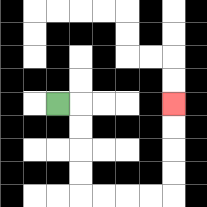{'start': '[2, 4]', 'end': '[7, 4]', 'path_directions': 'R,D,D,D,D,R,R,R,R,U,U,U,U', 'path_coordinates': '[[2, 4], [3, 4], [3, 5], [3, 6], [3, 7], [3, 8], [4, 8], [5, 8], [6, 8], [7, 8], [7, 7], [7, 6], [7, 5], [7, 4]]'}